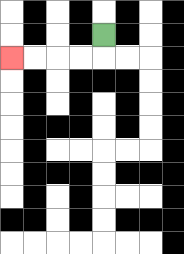{'start': '[4, 1]', 'end': '[0, 2]', 'path_directions': 'D,L,L,L,L', 'path_coordinates': '[[4, 1], [4, 2], [3, 2], [2, 2], [1, 2], [0, 2]]'}